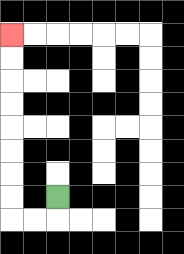{'start': '[2, 8]', 'end': '[0, 1]', 'path_directions': 'D,L,L,U,U,U,U,U,U,U,U', 'path_coordinates': '[[2, 8], [2, 9], [1, 9], [0, 9], [0, 8], [0, 7], [0, 6], [0, 5], [0, 4], [0, 3], [0, 2], [0, 1]]'}